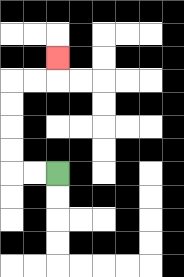{'start': '[2, 7]', 'end': '[2, 2]', 'path_directions': 'L,L,U,U,U,U,R,R,U', 'path_coordinates': '[[2, 7], [1, 7], [0, 7], [0, 6], [0, 5], [0, 4], [0, 3], [1, 3], [2, 3], [2, 2]]'}